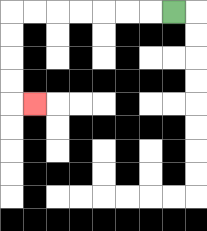{'start': '[7, 0]', 'end': '[1, 4]', 'path_directions': 'L,L,L,L,L,L,L,D,D,D,D,R', 'path_coordinates': '[[7, 0], [6, 0], [5, 0], [4, 0], [3, 0], [2, 0], [1, 0], [0, 0], [0, 1], [0, 2], [0, 3], [0, 4], [1, 4]]'}